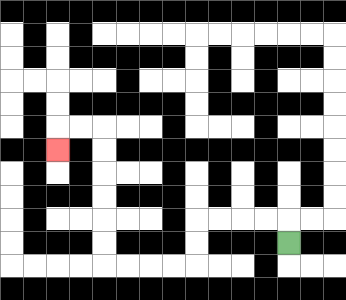{'start': '[12, 10]', 'end': '[2, 6]', 'path_directions': 'U,L,L,L,L,D,D,L,L,L,L,U,U,U,U,U,U,L,L,D', 'path_coordinates': '[[12, 10], [12, 9], [11, 9], [10, 9], [9, 9], [8, 9], [8, 10], [8, 11], [7, 11], [6, 11], [5, 11], [4, 11], [4, 10], [4, 9], [4, 8], [4, 7], [4, 6], [4, 5], [3, 5], [2, 5], [2, 6]]'}